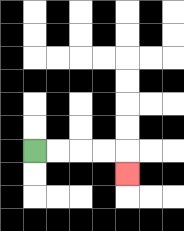{'start': '[1, 6]', 'end': '[5, 7]', 'path_directions': 'R,R,R,R,D', 'path_coordinates': '[[1, 6], [2, 6], [3, 6], [4, 6], [5, 6], [5, 7]]'}